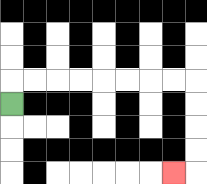{'start': '[0, 4]', 'end': '[7, 7]', 'path_directions': 'U,R,R,R,R,R,R,R,R,D,D,D,D,L', 'path_coordinates': '[[0, 4], [0, 3], [1, 3], [2, 3], [3, 3], [4, 3], [5, 3], [6, 3], [7, 3], [8, 3], [8, 4], [8, 5], [8, 6], [8, 7], [7, 7]]'}